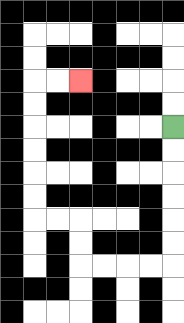{'start': '[7, 5]', 'end': '[3, 3]', 'path_directions': 'D,D,D,D,D,D,L,L,L,L,U,U,L,L,U,U,U,U,U,U,R,R', 'path_coordinates': '[[7, 5], [7, 6], [7, 7], [7, 8], [7, 9], [7, 10], [7, 11], [6, 11], [5, 11], [4, 11], [3, 11], [3, 10], [3, 9], [2, 9], [1, 9], [1, 8], [1, 7], [1, 6], [1, 5], [1, 4], [1, 3], [2, 3], [3, 3]]'}